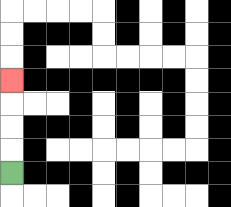{'start': '[0, 7]', 'end': '[0, 3]', 'path_directions': 'U,U,U,U', 'path_coordinates': '[[0, 7], [0, 6], [0, 5], [0, 4], [0, 3]]'}